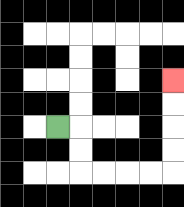{'start': '[2, 5]', 'end': '[7, 3]', 'path_directions': 'R,D,D,R,R,R,R,U,U,U,U', 'path_coordinates': '[[2, 5], [3, 5], [3, 6], [3, 7], [4, 7], [5, 7], [6, 7], [7, 7], [7, 6], [7, 5], [7, 4], [7, 3]]'}